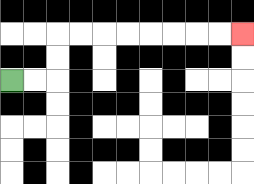{'start': '[0, 3]', 'end': '[10, 1]', 'path_directions': 'R,R,U,U,R,R,R,R,R,R,R,R', 'path_coordinates': '[[0, 3], [1, 3], [2, 3], [2, 2], [2, 1], [3, 1], [4, 1], [5, 1], [6, 1], [7, 1], [8, 1], [9, 1], [10, 1]]'}